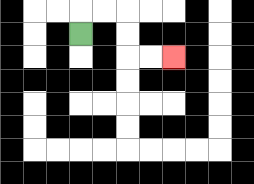{'start': '[3, 1]', 'end': '[7, 2]', 'path_directions': 'U,R,R,D,D,R,R', 'path_coordinates': '[[3, 1], [3, 0], [4, 0], [5, 0], [5, 1], [5, 2], [6, 2], [7, 2]]'}